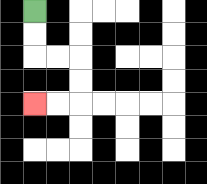{'start': '[1, 0]', 'end': '[1, 4]', 'path_directions': 'D,D,R,R,D,D,L,L', 'path_coordinates': '[[1, 0], [1, 1], [1, 2], [2, 2], [3, 2], [3, 3], [3, 4], [2, 4], [1, 4]]'}